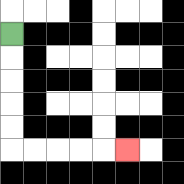{'start': '[0, 1]', 'end': '[5, 6]', 'path_directions': 'D,D,D,D,D,R,R,R,R,R', 'path_coordinates': '[[0, 1], [0, 2], [0, 3], [0, 4], [0, 5], [0, 6], [1, 6], [2, 6], [3, 6], [4, 6], [5, 6]]'}